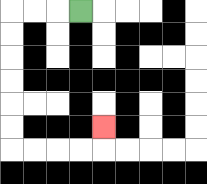{'start': '[3, 0]', 'end': '[4, 5]', 'path_directions': 'L,L,L,D,D,D,D,D,D,R,R,R,R,U', 'path_coordinates': '[[3, 0], [2, 0], [1, 0], [0, 0], [0, 1], [0, 2], [0, 3], [0, 4], [0, 5], [0, 6], [1, 6], [2, 6], [3, 6], [4, 6], [4, 5]]'}